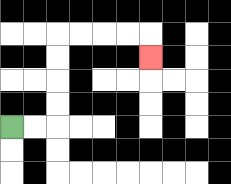{'start': '[0, 5]', 'end': '[6, 2]', 'path_directions': 'R,R,U,U,U,U,R,R,R,R,D', 'path_coordinates': '[[0, 5], [1, 5], [2, 5], [2, 4], [2, 3], [2, 2], [2, 1], [3, 1], [4, 1], [5, 1], [6, 1], [6, 2]]'}